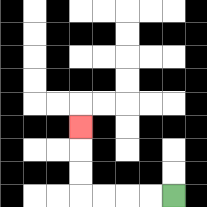{'start': '[7, 8]', 'end': '[3, 5]', 'path_directions': 'L,L,L,L,U,U,U', 'path_coordinates': '[[7, 8], [6, 8], [5, 8], [4, 8], [3, 8], [3, 7], [3, 6], [3, 5]]'}